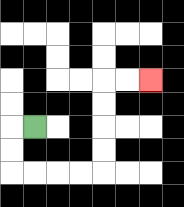{'start': '[1, 5]', 'end': '[6, 3]', 'path_directions': 'L,D,D,R,R,R,R,U,U,U,U,R,R', 'path_coordinates': '[[1, 5], [0, 5], [0, 6], [0, 7], [1, 7], [2, 7], [3, 7], [4, 7], [4, 6], [4, 5], [4, 4], [4, 3], [5, 3], [6, 3]]'}